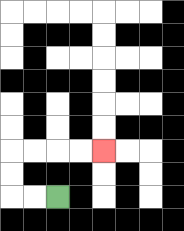{'start': '[2, 8]', 'end': '[4, 6]', 'path_directions': 'L,L,U,U,R,R,R,R', 'path_coordinates': '[[2, 8], [1, 8], [0, 8], [0, 7], [0, 6], [1, 6], [2, 6], [3, 6], [4, 6]]'}